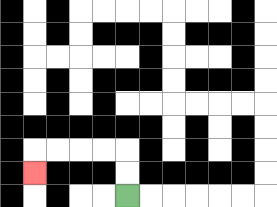{'start': '[5, 8]', 'end': '[1, 7]', 'path_directions': 'U,U,L,L,L,L,D', 'path_coordinates': '[[5, 8], [5, 7], [5, 6], [4, 6], [3, 6], [2, 6], [1, 6], [1, 7]]'}